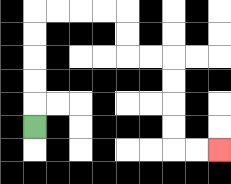{'start': '[1, 5]', 'end': '[9, 6]', 'path_directions': 'U,U,U,U,U,R,R,R,R,D,D,R,R,D,D,D,D,R,R', 'path_coordinates': '[[1, 5], [1, 4], [1, 3], [1, 2], [1, 1], [1, 0], [2, 0], [3, 0], [4, 0], [5, 0], [5, 1], [5, 2], [6, 2], [7, 2], [7, 3], [7, 4], [7, 5], [7, 6], [8, 6], [9, 6]]'}